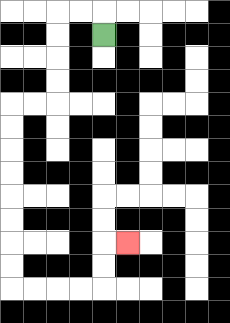{'start': '[4, 1]', 'end': '[5, 10]', 'path_directions': 'U,L,L,D,D,D,D,L,L,D,D,D,D,D,D,D,D,R,R,R,R,U,U,R', 'path_coordinates': '[[4, 1], [4, 0], [3, 0], [2, 0], [2, 1], [2, 2], [2, 3], [2, 4], [1, 4], [0, 4], [0, 5], [0, 6], [0, 7], [0, 8], [0, 9], [0, 10], [0, 11], [0, 12], [1, 12], [2, 12], [3, 12], [4, 12], [4, 11], [4, 10], [5, 10]]'}